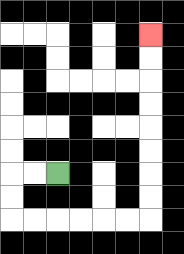{'start': '[2, 7]', 'end': '[6, 1]', 'path_directions': 'L,L,D,D,R,R,R,R,R,R,U,U,U,U,U,U,U,U', 'path_coordinates': '[[2, 7], [1, 7], [0, 7], [0, 8], [0, 9], [1, 9], [2, 9], [3, 9], [4, 9], [5, 9], [6, 9], [6, 8], [6, 7], [6, 6], [6, 5], [6, 4], [6, 3], [6, 2], [6, 1]]'}